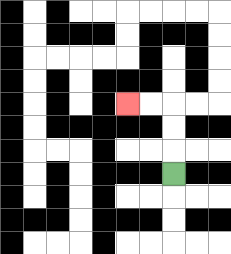{'start': '[7, 7]', 'end': '[5, 4]', 'path_directions': 'U,U,U,L,L', 'path_coordinates': '[[7, 7], [7, 6], [7, 5], [7, 4], [6, 4], [5, 4]]'}